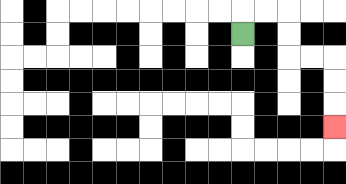{'start': '[10, 1]', 'end': '[14, 5]', 'path_directions': 'U,R,R,D,D,R,R,D,D,D', 'path_coordinates': '[[10, 1], [10, 0], [11, 0], [12, 0], [12, 1], [12, 2], [13, 2], [14, 2], [14, 3], [14, 4], [14, 5]]'}